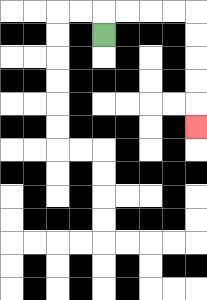{'start': '[4, 1]', 'end': '[8, 5]', 'path_directions': 'U,R,R,R,R,D,D,D,D,D', 'path_coordinates': '[[4, 1], [4, 0], [5, 0], [6, 0], [7, 0], [8, 0], [8, 1], [8, 2], [8, 3], [8, 4], [8, 5]]'}